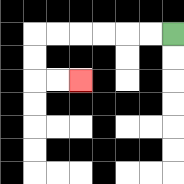{'start': '[7, 1]', 'end': '[3, 3]', 'path_directions': 'L,L,L,L,L,L,D,D,R,R', 'path_coordinates': '[[7, 1], [6, 1], [5, 1], [4, 1], [3, 1], [2, 1], [1, 1], [1, 2], [1, 3], [2, 3], [3, 3]]'}